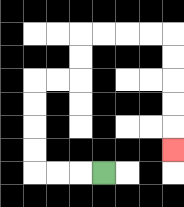{'start': '[4, 7]', 'end': '[7, 6]', 'path_directions': 'L,L,L,U,U,U,U,R,R,U,U,R,R,R,R,D,D,D,D,D', 'path_coordinates': '[[4, 7], [3, 7], [2, 7], [1, 7], [1, 6], [1, 5], [1, 4], [1, 3], [2, 3], [3, 3], [3, 2], [3, 1], [4, 1], [5, 1], [6, 1], [7, 1], [7, 2], [7, 3], [7, 4], [7, 5], [7, 6]]'}